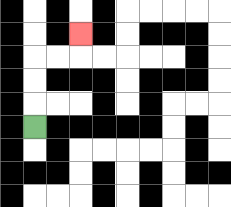{'start': '[1, 5]', 'end': '[3, 1]', 'path_directions': 'U,U,U,R,R,U', 'path_coordinates': '[[1, 5], [1, 4], [1, 3], [1, 2], [2, 2], [3, 2], [3, 1]]'}